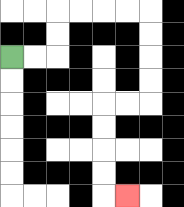{'start': '[0, 2]', 'end': '[5, 8]', 'path_directions': 'R,R,U,U,R,R,R,R,D,D,D,D,L,L,D,D,D,D,R', 'path_coordinates': '[[0, 2], [1, 2], [2, 2], [2, 1], [2, 0], [3, 0], [4, 0], [5, 0], [6, 0], [6, 1], [6, 2], [6, 3], [6, 4], [5, 4], [4, 4], [4, 5], [4, 6], [4, 7], [4, 8], [5, 8]]'}